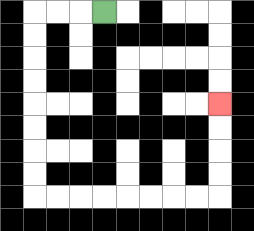{'start': '[4, 0]', 'end': '[9, 4]', 'path_directions': 'L,L,L,D,D,D,D,D,D,D,D,R,R,R,R,R,R,R,R,U,U,U,U', 'path_coordinates': '[[4, 0], [3, 0], [2, 0], [1, 0], [1, 1], [1, 2], [1, 3], [1, 4], [1, 5], [1, 6], [1, 7], [1, 8], [2, 8], [3, 8], [4, 8], [5, 8], [6, 8], [7, 8], [8, 8], [9, 8], [9, 7], [9, 6], [9, 5], [9, 4]]'}